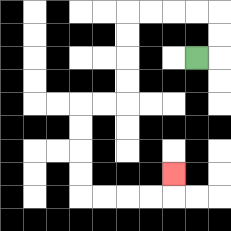{'start': '[8, 2]', 'end': '[7, 7]', 'path_directions': 'R,U,U,L,L,L,L,D,D,D,D,L,L,D,D,D,D,R,R,R,R,U', 'path_coordinates': '[[8, 2], [9, 2], [9, 1], [9, 0], [8, 0], [7, 0], [6, 0], [5, 0], [5, 1], [5, 2], [5, 3], [5, 4], [4, 4], [3, 4], [3, 5], [3, 6], [3, 7], [3, 8], [4, 8], [5, 8], [6, 8], [7, 8], [7, 7]]'}